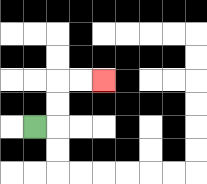{'start': '[1, 5]', 'end': '[4, 3]', 'path_directions': 'R,U,U,R,R', 'path_coordinates': '[[1, 5], [2, 5], [2, 4], [2, 3], [3, 3], [4, 3]]'}